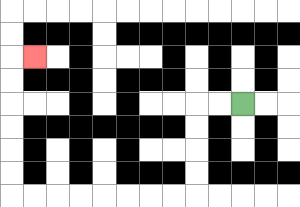{'start': '[10, 4]', 'end': '[1, 2]', 'path_directions': 'L,L,D,D,D,D,L,L,L,L,L,L,L,L,U,U,U,U,U,U,R', 'path_coordinates': '[[10, 4], [9, 4], [8, 4], [8, 5], [8, 6], [8, 7], [8, 8], [7, 8], [6, 8], [5, 8], [4, 8], [3, 8], [2, 8], [1, 8], [0, 8], [0, 7], [0, 6], [0, 5], [0, 4], [0, 3], [0, 2], [1, 2]]'}